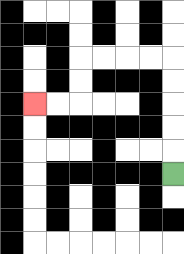{'start': '[7, 7]', 'end': '[1, 4]', 'path_directions': 'U,U,U,U,U,L,L,L,L,D,D,L,L', 'path_coordinates': '[[7, 7], [7, 6], [7, 5], [7, 4], [7, 3], [7, 2], [6, 2], [5, 2], [4, 2], [3, 2], [3, 3], [3, 4], [2, 4], [1, 4]]'}